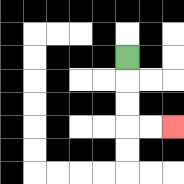{'start': '[5, 2]', 'end': '[7, 5]', 'path_directions': 'D,D,D,R,R', 'path_coordinates': '[[5, 2], [5, 3], [5, 4], [5, 5], [6, 5], [7, 5]]'}